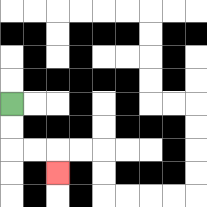{'start': '[0, 4]', 'end': '[2, 7]', 'path_directions': 'D,D,R,R,D', 'path_coordinates': '[[0, 4], [0, 5], [0, 6], [1, 6], [2, 6], [2, 7]]'}